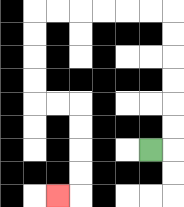{'start': '[6, 6]', 'end': '[2, 8]', 'path_directions': 'R,U,U,U,U,U,U,L,L,L,L,L,L,D,D,D,D,R,R,D,D,D,D,L', 'path_coordinates': '[[6, 6], [7, 6], [7, 5], [7, 4], [7, 3], [7, 2], [7, 1], [7, 0], [6, 0], [5, 0], [4, 0], [3, 0], [2, 0], [1, 0], [1, 1], [1, 2], [1, 3], [1, 4], [2, 4], [3, 4], [3, 5], [3, 6], [3, 7], [3, 8], [2, 8]]'}